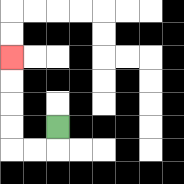{'start': '[2, 5]', 'end': '[0, 2]', 'path_directions': 'D,L,L,U,U,U,U', 'path_coordinates': '[[2, 5], [2, 6], [1, 6], [0, 6], [0, 5], [0, 4], [0, 3], [0, 2]]'}